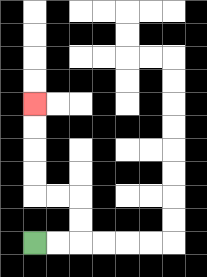{'start': '[1, 10]', 'end': '[1, 4]', 'path_directions': 'R,R,U,U,L,L,U,U,U,U', 'path_coordinates': '[[1, 10], [2, 10], [3, 10], [3, 9], [3, 8], [2, 8], [1, 8], [1, 7], [1, 6], [1, 5], [1, 4]]'}